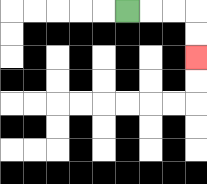{'start': '[5, 0]', 'end': '[8, 2]', 'path_directions': 'R,R,R,D,D', 'path_coordinates': '[[5, 0], [6, 0], [7, 0], [8, 0], [8, 1], [8, 2]]'}